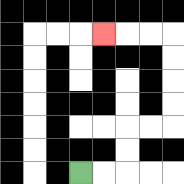{'start': '[3, 7]', 'end': '[4, 1]', 'path_directions': 'R,R,U,U,R,R,U,U,U,U,L,L,L', 'path_coordinates': '[[3, 7], [4, 7], [5, 7], [5, 6], [5, 5], [6, 5], [7, 5], [7, 4], [7, 3], [7, 2], [7, 1], [6, 1], [5, 1], [4, 1]]'}